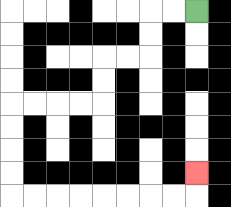{'start': '[8, 0]', 'end': '[8, 7]', 'path_directions': 'L,L,D,D,L,L,D,D,L,L,L,L,D,D,D,D,R,R,R,R,R,R,R,R,U', 'path_coordinates': '[[8, 0], [7, 0], [6, 0], [6, 1], [6, 2], [5, 2], [4, 2], [4, 3], [4, 4], [3, 4], [2, 4], [1, 4], [0, 4], [0, 5], [0, 6], [0, 7], [0, 8], [1, 8], [2, 8], [3, 8], [4, 8], [5, 8], [6, 8], [7, 8], [8, 8], [8, 7]]'}